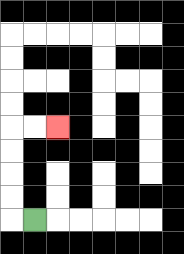{'start': '[1, 9]', 'end': '[2, 5]', 'path_directions': 'L,U,U,U,U,R,R', 'path_coordinates': '[[1, 9], [0, 9], [0, 8], [0, 7], [0, 6], [0, 5], [1, 5], [2, 5]]'}